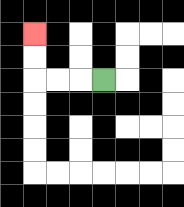{'start': '[4, 3]', 'end': '[1, 1]', 'path_directions': 'L,L,L,U,U', 'path_coordinates': '[[4, 3], [3, 3], [2, 3], [1, 3], [1, 2], [1, 1]]'}